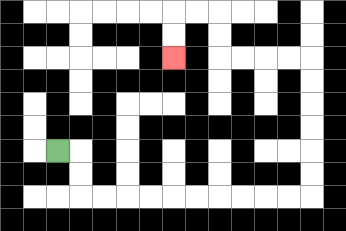{'start': '[2, 6]', 'end': '[7, 2]', 'path_directions': 'R,D,D,R,R,R,R,R,R,R,R,R,R,U,U,U,U,U,U,L,L,L,L,U,U,L,L,D,D', 'path_coordinates': '[[2, 6], [3, 6], [3, 7], [3, 8], [4, 8], [5, 8], [6, 8], [7, 8], [8, 8], [9, 8], [10, 8], [11, 8], [12, 8], [13, 8], [13, 7], [13, 6], [13, 5], [13, 4], [13, 3], [13, 2], [12, 2], [11, 2], [10, 2], [9, 2], [9, 1], [9, 0], [8, 0], [7, 0], [7, 1], [7, 2]]'}